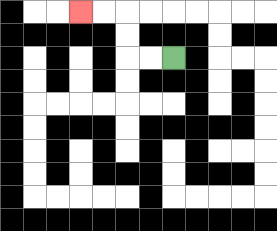{'start': '[7, 2]', 'end': '[3, 0]', 'path_directions': 'L,L,U,U,L,L', 'path_coordinates': '[[7, 2], [6, 2], [5, 2], [5, 1], [5, 0], [4, 0], [3, 0]]'}